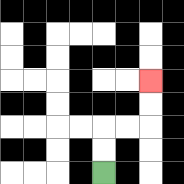{'start': '[4, 7]', 'end': '[6, 3]', 'path_directions': 'U,U,R,R,U,U', 'path_coordinates': '[[4, 7], [4, 6], [4, 5], [5, 5], [6, 5], [6, 4], [6, 3]]'}